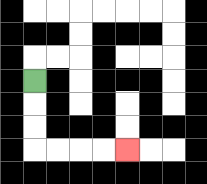{'start': '[1, 3]', 'end': '[5, 6]', 'path_directions': 'D,D,D,R,R,R,R', 'path_coordinates': '[[1, 3], [1, 4], [1, 5], [1, 6], [2, 6], [3, 6], [4, 6], [5, 6]]'}